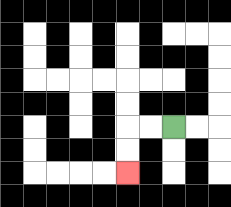{'start': '[7, 5]', 'end': '[5, 7]', 'path_directions': 'L,L,D,D', 'path_coordinates': '[[7, 5], [6, 5], [5, 5], [5, 6], [5, 7]]'}